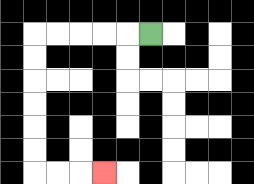{'start': '[6, 1]', 'end': '[4, 7]', 'path_directions': 'L,L,L,L,L,D,D,D,D,D,D,R,R,R', 'path_coordinates': '[[6, 1], [5, 1], [4, 1], [3, 1], [2, 1], [1, 1], [1, 2], [1, 3], [1, 4], [1, 5], [1, 6], [1, 7], [2, 7], [3, 7], [4, 7]]'}